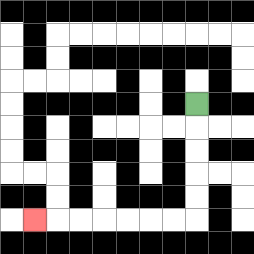{'start': '[8, 4]', 'end': '[1, 9]', 'path_directions': 'D,D,D,D,D,L,L,L,L,L,L,L', 'path_coordinates': '[[8, 4], [8, 5], [8, 6], [8, 7], [8, 8], [8, 9], [7, 9], [6, 9], [5, 9], [4, 9], [3, 9], [2, 9], [1, 9]]'}